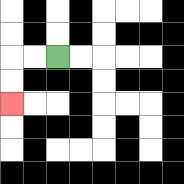{'start': '[2, 2]', 'end': '[0, 4]', 'path_directions': 'L,L,D,D', 'path_coordinates': '[[2, 2], [1, 2], [0, 2], [0, 3], [0, 4]]'}